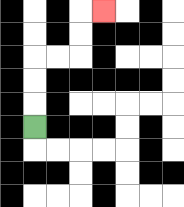{'start': '[1, 5]', 'end': '[4, 0]', 'path_directions': 'U,U,U,R,R,U,U,R', 'path_coordinates': '[[1, 5], [1, 4], [1, 3], [1, 2], [2, 2], [3, 2], [3, 1], [3, 0], [4, 0]]'}